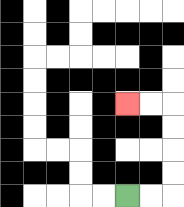{'start': '[5, 8]', 'end': '[5, 4]', 'path_directions': 'R,R,U,U,U,U,L,L', 'path_coordinates': '[[5, 8], [6, 8], [7, 8], [7, 7], [7, 6], [7, 5], [7, 4], [6, 4], [5, 4]]'}